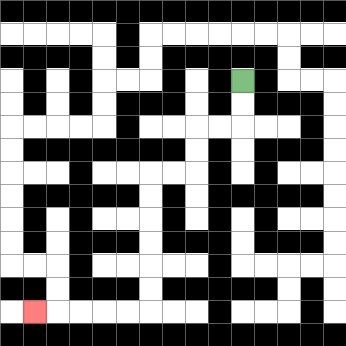{'start': '[10, 3]', 'end': '[1, 13]', 'path_directions': 'D,D,L,L,D,D,L,L,D,D,D,D,D,D,L,L,L,L,L', 'path_coordinates': '[[10, 3], [10, 4], [10, 5], [9, 5], [8, 5], [8, 6], [8, 7], [7, 7], [6, 7], [6, 8], [6, 9], [6, 10], [6, 11], [6, 12], [6, 13], [5, 13], [4, 13], [3, 13], [2, 13], [1, 13]]'}